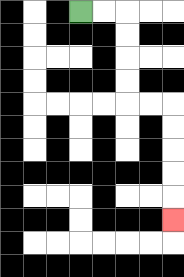{'start': '[3, 0]', 'end': '[7, 9]', 'path_directions': 'R,R,D,D,D,D,R,R,D,D,D,D,D', 'path_coordinates': '[[3, 0], [4, 0], [5, 0], [5, 1], [5, 2], [5, 3], [5, 4], [6, 4], [7, 4], [7, 5], [7, 6], [7, 7], [7, 8], [7, 9]]'}